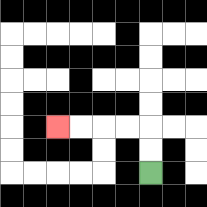{'start': '[6, 7]', 'end': '[2, 5]', 'path_directions': 'U,U,L,L,L,L', 'path_coordinates': '[[6, 7], [6, 6], [6, 5], [5, 5], [4, 5], [3, 5], [2, 5]]'}